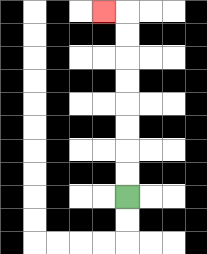{'start': '[5, 8]', 'end': '[4, 0]', 'path_directions': 'U,U,U,U,U,U,U,U,L', 'path_coordinates': '[[5, 8], [5, 7], [5, 6], [5, 5], [5, 4], [5, 3], [5, 2], [5, 1], [5, 0], [4, 0]]'}